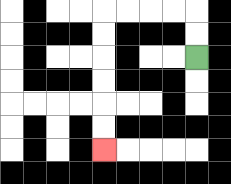{'start': '[8, 2]', 'end': '[4, 6]', 'path_directions': 'U,U,L,L,L,L,D,D,D,D,D,D', 'path_coordinates': '[[8, 2], [8, 1], [8, 0], [7, 0], [6, 0], [5, 0], [4, 0], [4, 1], [4, 2], [4, 3], [4, 4], [4, 5], [4, 6]]'}